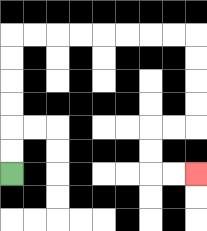{'start': '[0, 7]', 'end': '[8, 7]', 'path_directions': 'U,U,U,U,U,U,R,R,R,R,R,R,R,R,D,D,D,D,L,L,D,D,R,R', 'path_coordinates': '[[0, 7], [0, 6], [0, 5], [0, 4], [0, 3], [0, 2], [0, 1], [1, 1], [2, 1], [3, 1], [4, 1], [5, 1], [6, 1], [7, 1], [8, 1], [8, 2], [8, 3], [8, 4], [8, 5], [7, 5], [6, 5], [6, 6], [6, 7], [7, 7], [8, 7]]'}